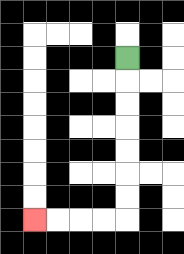{'start': '[5, 2]', 'end': '[1, 9]', 'path_directions': 'D,D,D,D,D,D,D,L,L,L,L', 'path_coordinates': '[[5, 2], [5, 3], [5, 4], [5, 5], [5, 6], [5, 7], [5, 8], [5, 9], [4, 9], [3, 9], [2, 9], [1, 9]]'}